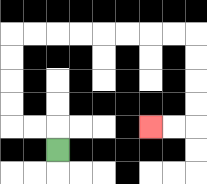{'start': '[2, 6]', 'end': '[6, 5]', 'path_directions': 'U,L,L,U,U,U,U,R,R,R,R,R,R,R,R,D,D,D,D,L,L', 'path_coordinates': '[[2, 6], [2, 5], [1, 5], [0, 5], [0, 4], [0, 3], [0, 2], [0, 1], [1, 1], [2, 1], [3, 1], [4, 1], [5, 1], [6, 1], [7, 1], [8, 1], [8, 2], [8, 3], [8, 4], [8, 5], [7, 5], [6, 5]]'}